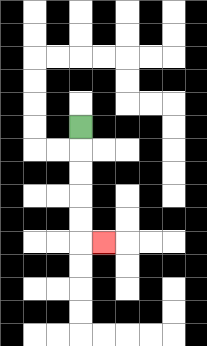{'start': '[3, 5]', 'end': '[4, 10]', 'path_directions': 'D,D,D,D,D,R', 'path_coordinates': '[[3, 5], [3, 6], [3, 7], [3, 8], [3, 9], [3, 10], [4, 10]]'}